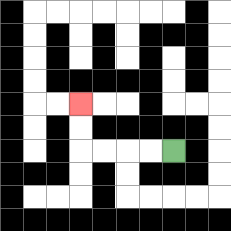{'start': '[7, 6]', 'end': '[3, 4]', 'path_directions': 'L,L,L,L,U,U', 'path_coordinates': '[[7, 6], [6, 6], [5, 6], [4, 6], [3, 6], [3, 5], [3, 4]]'}